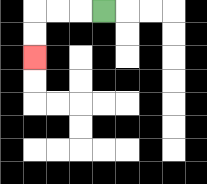{'start': '[4, 0]', 'end': '[1, 2]', 'path_directions': 'L,L,L,D,D', 'path_coordinates': '[[4, 0], [3, 0], [2, 0], [1, 0], [1, 1], [1, 2]]'}